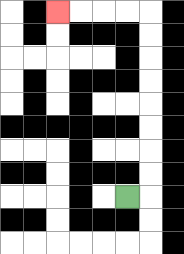{'start': '[5, 8]', 'end': '[2, 0]', 'path_directions': 'R,U,U,U,U,U,U,U,U,L,L,L,L', 'path_coordinates': '[[5, 8], [6, 8], [6, 7], [6, 6], [6, 5], [6, 4], [6, 3], [6, 2], [6, 1], [6, 0], [5, 0], [4, 0], [3, 0], [2, 0]]'}